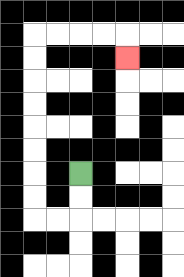{'start': '[3, 7]', 'end': '[5, 2]', 'path_directions': 'D,D,L,L,U,U,U,U,U,U,U,U,R,R,R,R,D', 'path_coordinates': '[[3, 7], [3, 8], [3, 9], [2, 9], [1, 9], [1, 8], [1, 7], [1, 6], [1, 5], [1, 4], [1, 3], [1, 2], [1, 1], [2, 1], [3, 1], [4, 1], [5, 1], [5, 2]]'}